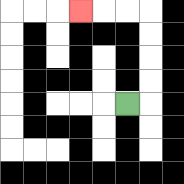{'start': '[5, 4]', 'end': '[3, 0]', 'path_directions': 'R,U,U,U,U,L,L,L', 'path_coordinates': '[[5, 4], [6, 4], [6, 3], [6, 2], [6, 1], [6, 0], [5, 0], [4, 0], [3, 0]]'}